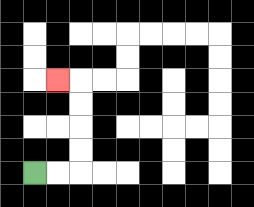{'start': '[1, 7]', 'end': '[2, 3]', 'path_directions': 'R,R,U,U,U,U,L', 'path_coordinates': '[[1, 7], [2, 7], [3, 7], [3, 6], [3, 5], [3, 4], [3, 3], [2, 3]]'}